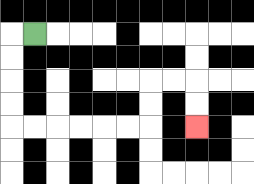{'start': '[1, 1]', 'end': '[8, 5]', 'path_directions': 'L,D,D,D,D,R,R,R,R,R,R,U,U,R,R,D,D', 'path_coordinates': '[[1, 1], [0, 1], [0, 2], [0, 3], [0, 4], [0, 5], [1, 5], [2, 5], [3, 5], [4, 5], [5, 5], [6, 5], [6, 4], [6, 3], [7, 3], [8, 3], [8, 4], [8, 5]]'}